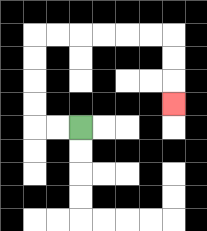{'start': '[3, 5]', 'end': '[7, 4]', 'path_directions': 'L,L,U,U,U,U,R,R,R,R,R,R,D,D,D', 'path_coordinates': '[[3, 5], [2, 5], [1, 5], [1, 4], [1, 3], [1, 2], [1, 1], [2, 1], [3, 1], [4, 1], [5, 1], [6, 1], [7, 1], [7, 2], [7, 3], [7, 4]]'}